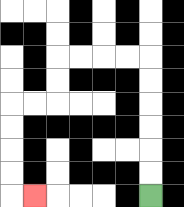{'start': '[6, 8]', 'end': '[1, 8]', 'path_directions': 'U,U,U,U,U,U,L,L,L,L,D,D,L,L,D,D,D,D,R', 'path_coordinates': '[[6, 8], [6, 7], [6, 6], [6, 5], [6, 4], [6, 3], [6, 2], [5, 2], [4, 2], [3, 2], [2, 2], [2, 3], [2, 4], [1, 4], [0, 4], [0, 5], [0, 6], [0, 7], [0, 8], [1, 8]]'}